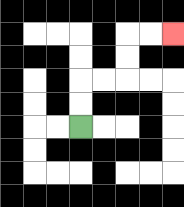{'start': '[3, 5]', 'end': '[7, 1]', 'path_directions': 'U,U,R,R,U,U,R,R', 'path_coordinates': '[[3, 5], [3, 4], [3, 3], [4, 3], [5, 3], [5, 2], [5, 1], [6, 1], [7, 1]]'}